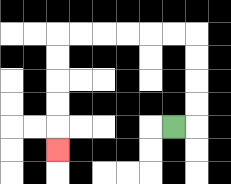{'start': '[7, 5]', 'end': '[2, 6]', 'path_directions': 'R,U,U,U,U,L,L,L,L,L,L,D,D,D,D,D', 'path_coordinates': '[[7, 5], [8, 5], [8, 4], [8, 3], [8, 2], [8, 1], [7, 1], [6, 1], [5, 1], [4, 1], [3, 1], [2, 1], [2, 2], [2, 3], [2, 4], [2, 5], [2, 6]]'}